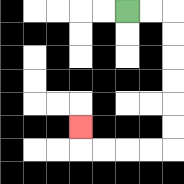{'start': '[5, 0]', 'end': '[3, 5]', 'path_directions': 'R,R,D,D,D,D,D,D,L,L,L,L,U', 'path_coordinates': '[[5, 0], [6, 0], [7, 0], [7, 1], [7, 2], [7, 3], [7, 4], [7, 5], [7, 6], [6, 6], [5, 6], [4, 6], [3, 6], [3, 5]]'}